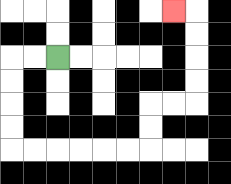{'start': '[2, 2]', 'end': '[7, 0]', 'path_directions': 'L,L,D,D,D,D,R,R,R,R,R,R,U,U,R,R,U,U,U,U,L', 'path_coordinates': '[[2, 2], [1, 2], [0, 2], [0, 3], [0, 4], [0, 5], [0, 6], [1, 6], [2, 6], [3, 6], [4, 6], [5, 6], [6, 6], [6, 5], [6, 4], [7, 4], [8, 4], [8, 3], [8, 2], [8, 1], [8, 0], [7, 0]]'}